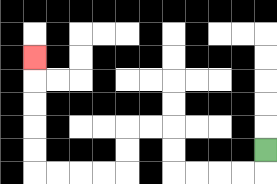{'start': '[11, 6]', 'end': '[1, 2]', 'path_directions': 'D,L,L,L,L,U,U,L,L,D,D,L,L,L,L,U,U,U,U,U', 'path_coordinates': '[[11, 6], [11, 7], [10, 7], [9, 7], [8, 7], [7, 7], [7, 6], [7, 5], [6, 5], [5, 5], [5, 6], [5, 7], [4, 7], [3, 7], [2, 7], [1, 7], [1, 6], [1, 5], [1, 4], [1, 3], [1, 2]]'}